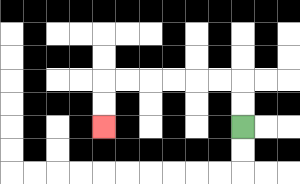{'start': '[10, 5]', 'end': '[4, 5]', 'path_directions': 'U,U,L,L,L,L,L,L,D,D', 'path_coordinates': '[[10, 5], [10, 4], [10, 3], [9, 3], [8, 3], [7, 3], [6, 3], [5, 3], [4, 3], [4, 4], [4, 5]]'}